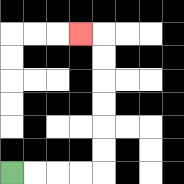{'start': '[0, 7]', 'end': '[3, 1]', 'path_directions': 'R,R,R,R,U,U,U,U,U,U,L', 'path_coordinates': '[[0, 7], [1, 7], [2, 7], [3, 7], [4, 7], [4, 6], [4, 5], [4, 4], [4, 3], [4, 2], [4, 1], [3, 1]]'}